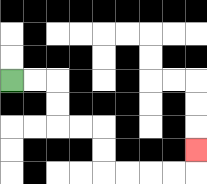{'start': '[0, 3]', 'end': '[8, 6]', 'path_directions': 'R,R,D,D,R,R,D,D,R,R,R,R,U', 'path_coordinates': '[[0, 3], [1, 3], [2, 3], [2, 4], [2, 5], [3, 5], [4, 5], [4, 6], [4, 7], [5, 7], [6, 7], [7, 7], [8, 7], [8, 6]]'}